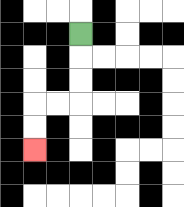{'start': '[3, 1]', 'end': '[1, 6]', 'path_directions': 'D,D,D,L,L,D,D', 'path_coordinates': '[[3, 1], [3, 2], [3, 3], [3, 4], [2, 4], [1, 4], [1, 5], [1, 6]]'}